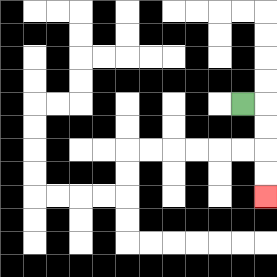{'start': '[10, 4]', 'end': '[11, 8]', 'path_directions': 'R,D,D,D,D', 'path_coordinates': '[[10, 4], [11, 4], [11, 5], [11, 6], [11, 7], [11, 8]]'}